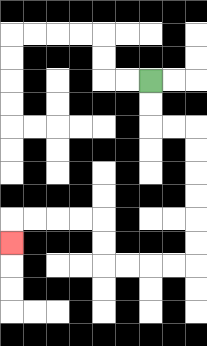{'start': '[6, 3]', 'end': '[0, 10]', 'path_directions': 'D,D,R,R,D,D,D,D,D,D,L,L,L,L,U,U,L,L,L,L,D', 'path_coordinates': '[[6, 3], [6, 4], [6, 5], [7, 5], [8, 5], [8, 6], [8, 7], [8, 8], [8, 9], [8, 10], [8, 11], [7, 11], [6, 11], [5, 11], [4, 11], [4, 10], [4, 9], [3, 9], [2, 9], [1, 9], [0, 9], [0, 10]]'}